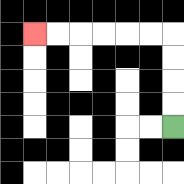{'start': '[7, 5]', 'end': '[1, 1]', 'path_directions': 'U,U,U,U,L,L,L,L,L,L', 'path_coordinates': '[[7, 5], [7, 4], [7, 3], [7, 2], [7, 1], [6, 1], [5, 1], [4, 1], [3, 1], [2, 1], [1, 1]]'}